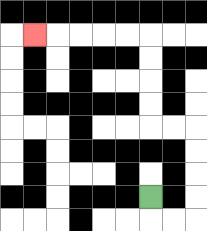{'start': '[6, 8]', 'end': '[1, 1]', 'path_directions': 'D,R,R,U,U,U,U,L,L,U,U,U,U,L,L,L,L,L', 'path_coordinates': '[[6, 8], [6, 9], [7, 9], [8, 9], [8, 8], [8, 7], [8, 6], [8, 5], [7, 5], [6, 5], [6, 4], [6, 3], [6, 2], [6, 1], [5, 1], [4, 1], [3, 1], [2, 1], [1, 1]]'}